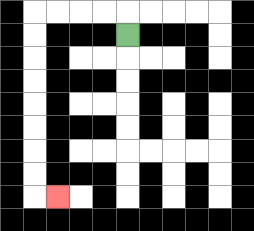{'start': '[5, 1]', 'end': '[2, 8]', 'path_directions': 'U,L,L,L,L,D,D,D,D,D,D,D,D,R', 'path_coordinates': '[[5, 1], [5, 0], [4, 0], [3, 0], [2, 0], [1, 0], [1, 1], [1, 2], [1, 3], [1, 4], [1, 5], [1, 6], [1, 7], [1, 8], [2, 8]]'}